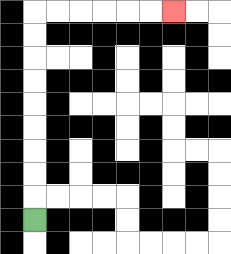{'start': '[1, 9]', 'end': '[7, 0]', 'path_directions': 'U,U,U,U,U,U,U,U,U,R,R,R,R,R,R', 'path_coordinates': '[[1, 9], [1, 8], [1, 7], [1, 6], [1, 5], [1, 4], [1, 3], [1, 2], [1, 1], [1, 0], [2, 0], [3, 0], [4, 0], [5, 0], [6, 0], [7, 0]]'}